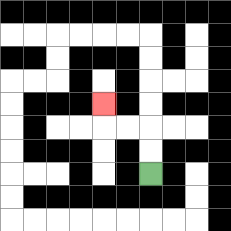{'start': '[6, 7]', 'end': '[4, 4]', 'path_directions': 'U,U,L,L,U', 'path_coordinates': '[[6, 7], [6, 6], [6, 5], [5, 5], [4, 5], [4, 4]]'}